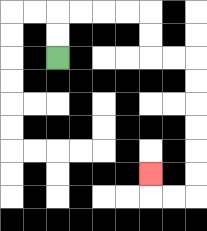{'start': '[2, 2]', 'end': '[6, 7]', 'path_directions': 'U,U,R,R,R,R,D,D,R,R,D,D,D,D,D,D,L,L,U', 'path_coordinates': '[[2, 2], [2, 1], [2, 0], [3, 0], [4, 0], [5, 0], [6, 0], [6, 1], [6, 2], [7, 2], [8, 2], [8, 3], [8, 4], [8, 5], [8, 6], [8, 7], [8, 8], [7, 8], [6, 8], [6, 7]]'}